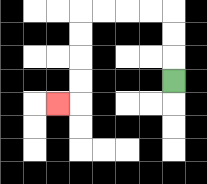{'start': '[7, 3]', 'end': '[2, 4]', 'path_directions': 'U,U,U,L,L,L,L,D,D,D,D,L', 'path_coordinates': '[[7, 3], [7, 2], [7, 1], [7, 0], [6, 0], [5, 0], [4, 0], [3, 0], [3, 1], [3, 2], [3, 3], [3, 4], [2, 4]]'}